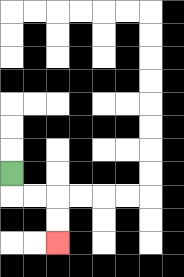{'start': '[0, 7]', 'end': '[2, 10]', 'path_directions': 'D,R,R,D,D', 'path_coordinates': '[[0, 7], [0, 8], [1, 8], [2, 8], [2, 9], [2, 10]]'}